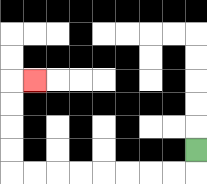{'start': '[8, 6]', 'end': '[1, 3]', 'path_directions': 'D,L,L,L,L,L,L,L,L,U,U,U,U,R', 'path_coordinates': '[[8, 6], [8, 7], [7, 7], [6, 7], [5, 7], [4, 7], [3, 7], [2, 7], [1, 7], [0, 7], [0, 6], [0, 5], [0, 4], [0, 3], [1, 3]]'}